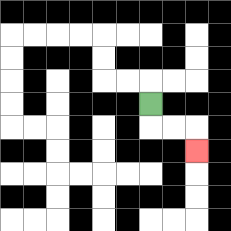{'start': '[6, 4]', 'end': '[8, 6]', 'path_directions': 'D,R,R,D', 'path_coordinates': '[[6, 4], [6, 5], [7, 5], [8, 5], [8, 6]]'}